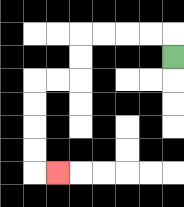{'start': '[7, 2]', 'end': '[2, 7]', 'path_directions': 'U,L,L,L,L,D,D,L,L,D,D,D,D,R', 'path_coordinates': '[[7, 2], [7, 1], [6, 1], [5, 1], [4, 1], [3, 1], [3, 2], [3, 3], [2, 3], [1, 3], [1, 4], [1, 5], [1, 6], [1, 7], [2, 7]]'}